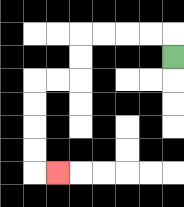{'start': '[7, 2]', 'end': '[2, 7]', 'path_directions': 'U,L,L,L,L,D,D,L,L,D,D,D,D,R', 'path_coordinates': '[[7, 2], [7, 1], [6, 1], [5, 1], [4, 1], [3, 1], [3, 2], [3, 3], [2, 3], [1, 3], [1, 4], [1, 5], [1, 6], [1, 7], [2, 7]]'}